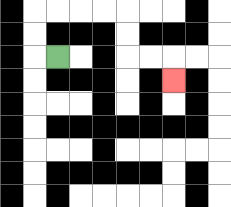{'start': '[2, 2]', 'end': '[7, 3]', 'path_directions': 'L,U,U,R,R,R,R,D,D,R,R,D', 'path_coordinates': '[[2, 2], [1, 2], [1, 1], [1, 0], [2, 0], [3, 0], [4, 0], [5, 0], [5, 1], [5, 2], [6, 2], [7, 2], [7, 3]]'}